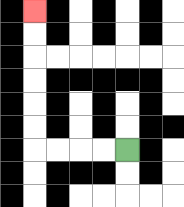{'start': '[5, 6]', 'end': '[1, 0]', 'path_directions': 'L,L,L,L,U,U,U,U,U,U', 'path_coordinates': '[[5, 6], [4, 6], [3, 6], [2, 6], [1, 6], [1, 5], [1, 4], [1, 3], [1, 2], [1, 1], [1, 0]]'}